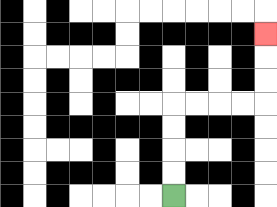{'start': '[7, 8]', 'end': '[11, 1]', 'path_directions': 'U,U,U,U,R,R,R,R,U,U,U', 'path_coordinates': '[[7, 8], [7, 7], [7, 6], [7, 5], [7, 4], [8, 4], [9, 4], [10, 4], [11, 4], [11, 3], [11, 2], [11, 1]]'}